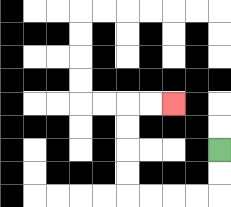{'start': '[9, 6]', 'end': '[7, 4]', 'path_directions': 'D,D,L,L,L,L,U,U,U,U,R,R', 'path_coordinates': '[[9, 6], [9, 7], [9, 8], [8, 8], [7, 8], [6, 8], [5, 8], [5, 7], [5, 6], [5, 5], [5, 4], [6, 4], [7, 4]]'}